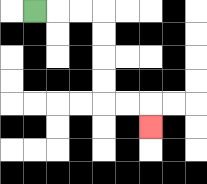{'start': '[1, 0]', 'end': '[6, 5]', 'path_directions': 'R,R,R,D,D,D,D,R,R,D', 'path_coordinates': '[[1, 0], [2, 0], [3, 0], [4, 0], [4, 1], [4, 2], [4, 3], [4, 4], [5, 4], [6, 4], [6, 5]]'}